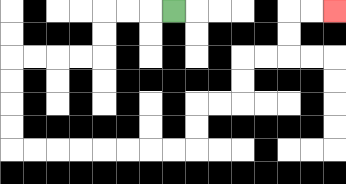{'start': '[7, 0]', 'end': '[14, 0]', 'path_directions': 'L,L,L,D,D,L,L,L,L,D,D,D,D,R,R,R,R,R,R,R,R,U,U,R,R,U,U,R,R,U,U,R,R', 'path_coordinates': '[[7, 0], [6, 0], [5, 0], [4, 0], [4, 1], [4, 2], [3, 2], [2, 2], [1, 2], [0, 2], [0, 3], [0, 4], [0, 5], [0, 6], [1, 6], [2, 6], [3, 6], [4, 6], [5, 6], [6, 6], [7, 6], [8, 6], [8, 5], [8, 4], [9, 4], [10, 4], [10, 3], [10, 2], [11, 2], [12, 2], [12, 1], [12, 0], [13, 0], [14, 0]]'}